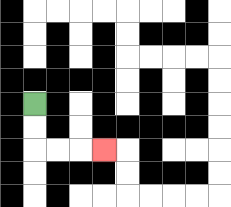{'start': '[1, 4]', 'end': '[4, 6]', 'path_directions': 'D,D,R,R,R', 'path_coordinates': '[[1, 4], [1, 5], [1, 6], [2, 6], [3, 6], [4, 6]]'}